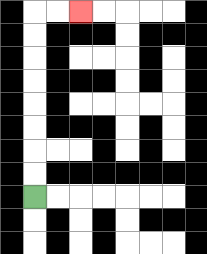{'start': '[1, 8]', 'end': '[3, 0]', 'path_directions': 'U,U,U,U,U,U,U,U,R,R', 'path_coordinates': '[[1, 8], [1, 7], [1, 6], [1, 5], [1, 4], [1, 3], [1, 2], [1, 1], [1, 0], [2, 0], [3, 0]]'}